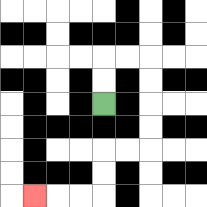{'start': '[4, 4]', 'end': '[1, 8]', 'path_directions': 'U,U,R,R,D,D,D,D,L,L,D,D,L,L,L', 'path_coordinates': '[[4, 4], [4, 3], [4, 2], [5, 2], [6, 2], [6, 3], [6, 4], [6, 5], [6, 6], [5, 6], [4, 6], [4, 7], [4, 8], [3, 8], [2, 8], [1, 8]]'}